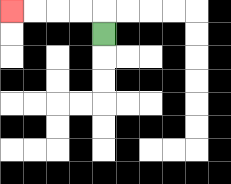{'start': '[4, 1]', 'end': '[0, 0]', 'path_directions': 'U,L,L,L,L', 'path_coordinates': '[[4, 1], [4, 0], [3, 0], [2, 0], [1, 0], [0, 0]]'}